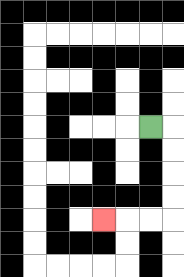{'start': '[6, 5]', 'end': '[4, 9]', 'path_directions': 'R,D,D,D,D,L,L,L', 'path_coordinates': '[[6, 5], [7, 5], [7, 6], [7, 7], [7, 8], [7, 9], [6, 9], [5, 9], [4, 9]]'}